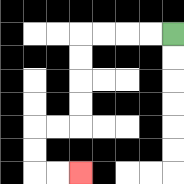{'start': '[7, 1]', 'end': '[3, 7]', 'path_directions': 'L,L,L,L,D,D,D,D,L,L,D,D,R,R', 'path_coordinates': '[[7, 1], [6, 1], [5, 1], [4, 1], [3, 1], [3, 2], [3, 3], [3, 4], [3, 5], [2, 5], [1, 5], [1, 6], [1, 7], [2, 7], [3, 7]]'}